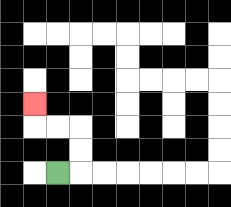{'start': '[2, 7]', 'end': '[1, 4]', 'path_directions': 'R,U,U,L,L,U', 'path_coordinates': '[[2, 7], [3, 7], [3, 6], [3, 5], [2, 5], [1, 5], [1, 4]]'}